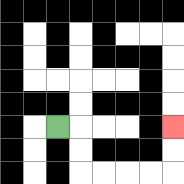{'start': '[2, 5]', 'end': '[7, 5]', 'path_directions': 'R,D,D,R,R,R,R,U,U', 'path_coordinates': '[[2, 5], [3, 5], [3, 6], [3, 7], [4, 7], [5, 7], [6, 7], [7, 7], [7, 6], [7, 5]]'}